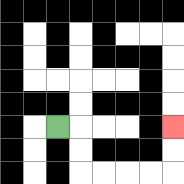{'start': '[2, 5]', 'end': '[7, 5]', 'path_directions': 'R,D,D,R,R,R,R,U,U', 'path_coordinates': '[[2, 5], [3, 5], [3, 6], [3, 7], [4, 7], [5, 7], [6, 7], [7, 7], [7, 6], [7, 5]]'}